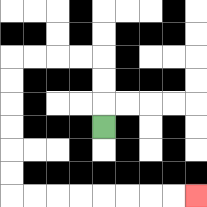{'start': '[4, 5]', 'end': '[8, 8]', 'path_directions': 'U,U,U,L,L,L,L,D,D,D,D,D,D,R,R,R,R,R,R,R,R', 'path_coordinates': '[[4, 5], [4, 4], [4, 3], [4, 2], [3, 2], [2, 2], [1, 2], [0, 2], [0, 3], [0, 4], [0, 5], [0, 6], [0, 7], [0, 8], [1, 8], [2, 8], [3, 8], [4, 8], [5, 8], [6, 8], [7, 8], [8, 8]]'}